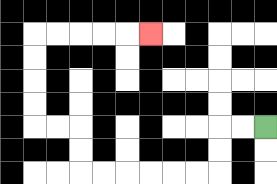{'start': '[11, 5]', 'end': '[6, 1]', 'path_directions': 'L,L,D,D,L,L,L,L,L,L,U,U,L,L,U,U,U,U,R,R,R,R,R', 'path_coordinates': '[[11, 5], [10, 5], [9, 5], [9, 6], [9, 7], [8, 7], [7, 7], [6, 7], [5, 7], [4, 7], [3, 7], [3, 6], [3, 5], [2, 5], [1, 5], [1, 4], [1, 3], [1, 2], [1, 1], [2, 1], [3, 1], [4, 1], [5, 1], [6, 1]]'}